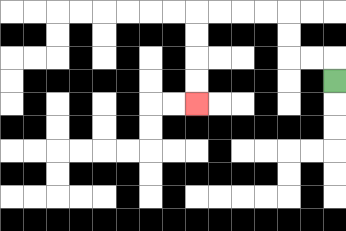{'start': '[14, 3]', 'end': '[8, 4]', 'path_directions': 'U,L,L,U,U,L,L,L,L,D,D,D,D', 'path_coordinates': '[[14, 3], [14, 2], [13, 2], [12, 2], [12, 1], [12, 0], [11, 0], [10, 0], [9, 0], [8, 0], [8, 1], [8, 2], [8, 3], [8, 4]]'}